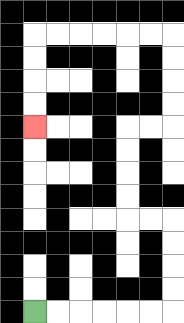{'start': '[1, 13]', 'end': '[1, 5]', 'path_directions': 'R,R,R,R,R,R,U,U,U,U,L,L,U,U,U,U,R,R,U,U,U,U,L,L,L,L,L,L,D,D,D,D', 'path_coordinates': '[[1, 13], [2, 13], [3, 13], [4, 13], [5, 13], [6, 13], [7, 13], [7, 12], [7, 11], [7, 10], [7, 9], [6, 9], [5, 9], [5, 8], [5, 7], [5, 6], [5, 5], [6, 5], [7, 5], [7, 4], [7, 3], [7, 2], [7, 1], [6, 1], [5, 1], [4, 1], [3, 1], [2, 1], [1, 1], [1, 2], [1, 3], [1, 4], [1, 5]]'}